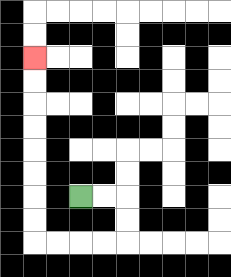{'start': '[3, 8]', 'end': '[1, 2]', 'path_directions': 'R,R,D,D,L,L,L,L,U,U,U,U,U,U,U,U', 'path_coordinates': '[[3, 8], [4, 8], [5, 8], [5, 9], [5, 10], [4, 10], [3, 10], [2, 10], [1, 10], [1, 9], [1, 8], [1, 7], [1, 6], [1, 5], [1, 4], [1, 3], [1, 2]]'}